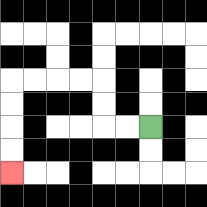{'start': '[6, 5]', 'end': '[0, 7]', 'path_directions': 'L,L,U,U,L,L,L,L,D,D,D,D', 'path_coordinates': '[[6, 5], [5, 5], [4, 5], [4, 4], [4, 3], [3, 3], [2, 3], [1, 3], [0, 3], [0, 4], [0, 5], [0, 6], [0, 7]]'}